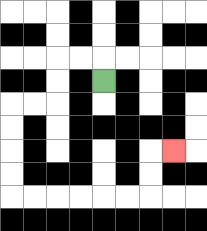{'start': '[4, 3]', 'end': '[7, 6]', 'path_directions': 'U,L,L,D,D,L,L,D,D,D,D,R,R,R,R,R,R,U,U,R', 'path_coordinates': '[[4, 3], [4, 2], [3, 2], [2, 2], [2, 3], [2, 4], [1, 4], [0, 4], [0, 5], [0, 6], [0, 7], [0, 8], [1, 8], [2, 8], [3, 8], [4, 8], [5, 8], [6, 8], [6, 7], [6, 6], [7, 6]]'}